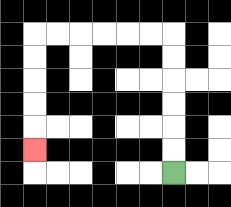{'start': '[7, 7]', 'end': '[1, 6]', 'path_directions': 'U,U,U,U,U,U,L,L,L,L,L,L,D,D,D,D,D', 'path_coordinates': '[[7, 7], [7, 6], [7, 5], [7, 4], [7, 3], [7, 2], [7, 1], [6, 1], [5, 1], [4, 1], [3, 1], [2, 1], [1, 1], [1, 2], [1, 3], [1, 4], [1, 5], [1, 6]]'}